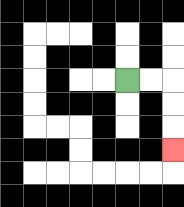{'start': '[5, 3]', 'end': '[7, 6]', 'path_directions': 'R,R,D,D,D', 'path_coordinates': '[[5, 3], [6, 3], [7, 3], [7, 4], [7, 5], [7, 6]]'}